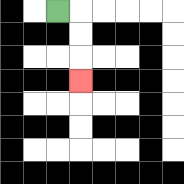{'start': '[2, 0]', 'end': '[3, 3]', 'path_directions': 'R,D,D,D', 'path_coordinates': '[[2, 0], [3, 0], [3, 1], [3, 2], [3, 3]]'}